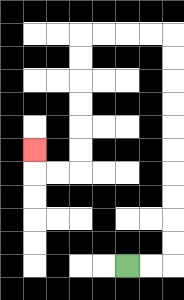{'start': '[5, 11]', 'end': '[1, 6]', 'path_directions': 'R,R,U,U,U,U,U,U,U,U,U,U,L,L,L,L,D,D,D,D,D,D,L,L,U', 'path_coordinates': '[[5, 11], [6, 11], [7, 11], [7, 10], [7, 9], [7, 8], [7, 7], [7, 6], [7, 5], [7, 4], [7, 3], [7, 2], [7, 1], [6, 1], [5, 1], [4, 1], [3, 1], [3, 2], [3, 3], [3, 4], [3, 5], [3, 6], [3, 7], [2, 7], [1, 7], [1, 6]]'}